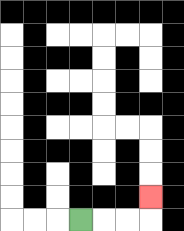{'start': '[3, 9]', 'end': '[6, 8]', 'path_directions': 'R,R,R,U', 'path_coordinates': '[[3, 9], [4, 9], [5, 9], [6, 9], [6, 8]]'}